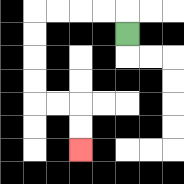{'start': '[5, 1]', 'end': '[3, 6]', 'path_directions': 'U,L,L,L,L,D,D,D,D,R,R,D,D', 'path_coordinates': '[[5, 1], [5, 0], [4, 0], [3, 0], [2, 0], [1, 0], [1, 1], [1, 2], [1, 3], [1, 4], [2, 4], [3, 4], [3, 5], [3, 6]]'}